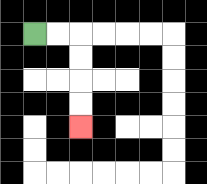{'start': '[1, 1]', 'end': '[3, 5]', 'path_directions': 'R,R,D,D,D,D', 'path_coordinates': '[[1, 1], [2, 1], [3, 1], [3, 2], [3, 3], [3, 4], [3, 5]]'}